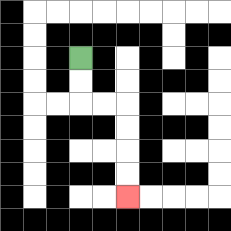{'start': '[3, 2]', 'end': '[5, 8]', 'path_directions': 'D,D,R,R,D,D,D,D', 'path_coordinates': '[[3, 2], [3, 3], [3, 4], [4, 4], [5, 4], [5, 5], [5, 6], [5, 7], [5, 8]]'}